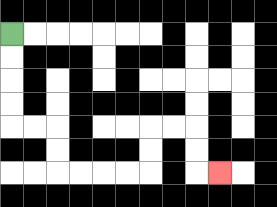{'start': '[0, 1]', 'end': '[9, 7]', 'path_directions': 'D,D,D,D,R,R,D,D,R,R,R,R,U,U,R,R,D,D,R', 'path_coordinates': '[[0, 1], [0, 2], [0, 3], [0, 4], [0, 5], [1, 5], [2, 5], [2, 6], [2, 7], [3, 7], [4, 7], [5, 7], [6, 7], [6, 6], [6, 5], [7, 5], [8, 5], [8, 6], [8, 7], [9, 7]]'}